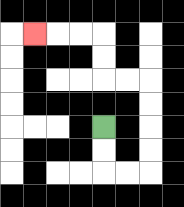{'start': '[4, 5]', 'end': '[1, 1]', 'path_directions': 'D,D,R,R,U,U,U,U,L,L,U,U,L,L,L', 'path_coordinates': '[[4, 5], [4, 6], [4, 7], [5, 7], [6, 7], [6, 6], [6, 5], [6, 4], [6, 3], [5, 3], [4, 3], [4, 2], [4, 1], [3, 1], [2, 1], [1, 1]]'}